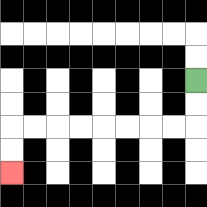{'start': '[8, 3]', 'end': '[0, 7]', 'path_directions': 'D,D,L,L,L,L,L,L,L,L,D,D', 'path_coordinates': '[[8, 3], [8, 4], [8, 5], [7, 5], [6, 5], [5, 5], [4, 5], [3, 5], [2, 5], [1, 5], [0, 5], [0, 6], [0, 7]]'}